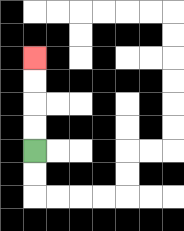{'start': '[1, 6]', 'end': '[1, 2]', 'path_directions': 'U,U,U,U', 'path_coordinates': '[[1, 6], [1, 5], [1, 4], [1, 3], [1, 2]]'}